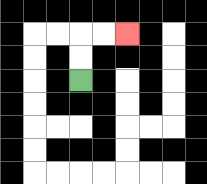{'start': '[3, 3]', 'end': '[5, 1]', 'path_directions': 'U,U,R,R', 'path_coordinates': '[[3, 3], [3, 2], [3, 1], [4, 1], [5, 1]]'}